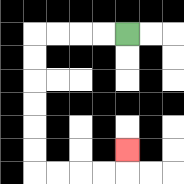{'start': '[5, 1]', 'end': '[5, 6]', 'path_directions': 'L,L,L,L,D,D,D,D,D,D,R,R,R,R,U', 'path_coordinates': '[[5, 1], [4, 1], [3, 1], [2, 1], [1, 1], [1, 2], [1, 3], [1, 4], [1, 5], [1, 6], [1, 7], [2, 7], [3, 7], [4, 7], [5, 7], [5, 6]]'}